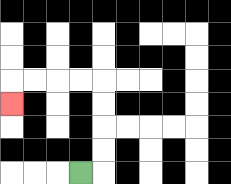{'start': '[3, 7]', 'end': '[0, 4]', 'path_directions': 'R,U,U,U,U,L,L,L,L,D', 'path_coordinates': '[[3, 7], [4, 7], [4, 6], [4, 5], [4, 4], [4, 3], [3, 3], [2, 3], [1, 3], [0, 3], [0, 4]]'}